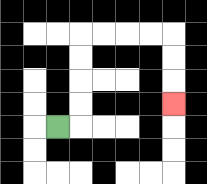{'start': '[2, 5]', 'end': '[7, 4]', 'path_directions': 'R,U,U,U,U,R,R,R,R,D,D,D', 'path_coordinates': '[[2, 5], [3, 5], [3, 4], [3, 3], [3, 2], [3, 1], [4, 1], [5, 1], [6, 1], [7, 1], [7, 2], [7, 3], [7, 4]]'}